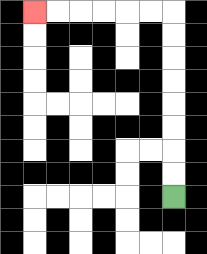{'start': '[7, 8]', 'end': '[1, 0]', 'path_directions': 'U,U,U,U,U,U,U,U,L,L,L,L,L,L', 'path_coordinates': '[[7, 8], [7, 7], [7, 6], [7, 5], [7, 4], [7, 3], [7, 2], [7, 1], [7, 0], [6, 0], [5, 0], [4, 0], [3, 0], [2, 0], [1, 0]]'}